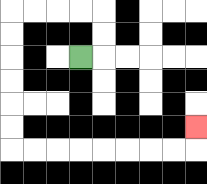{'start': '[3, 2]', 'end': '[8, 5]', 'path_directions': 'R,U,U,L,L,L,L,D,D,D,D,D,D,R,R,R,R,R,R,R,R,U', 'path_coordinates': '[[3, 2], [4, 2], [4, 1], [4, 0], [3, 0], [2, 0], [1, 0], [0, 0], [0, 1], [0, 2], [0, 3], [0, 4], [0, 5], [0, 6], [1, 6], [2, 6], [3, 6], [4, 6], [5, 6], [6, 6], [7, 6], [8, 6], [8, 5]]'}